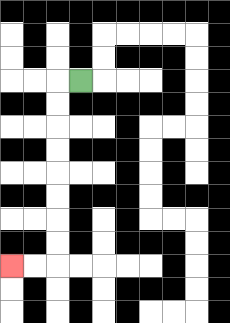{'start': '[3, 3]', 'end': '[0, 11]', 'path_directions': 'L,D,D,D,D,D,D,D,D,L,L', 'path_coordinates': '[[3, 3], [2, 3], [2, 4], [2, 5], [2, 6], [2, 7], [2, 8], [2, 9], [2, 10], [2, 11], [1, 11], [0, 11]]'}